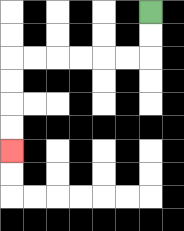{'start': '[6, 0]', 'end': '[0, 6]', 'path_directions': 'D,D,L,L,L,L,L,L,D,D,D,D', 'path_coordinates': '[[6, 0], [6, 1], [6, 2], [5, 2], [4, 2], [3, 2], [2, 2], [1, 2], [0, 2], [0, 3], [0, 4], [0, 5], [0, 6]]'}